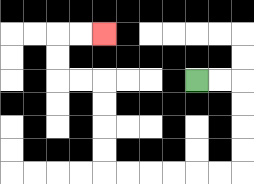{'start': '[8, 3]', 'end': '[4, 1]', 'path_directions': 'R,R,D,D,D,D,L,L,L,L,L,L,U,U,U,U,L,L,U,U,R,R', 'path_coordinates': '[[8, 3], [9, 3], [10, 3], [10, 4], [10, 5], [10, 6], [10, 7], [9, 7], [8, 7], [7, 7], [6, 7], [5, 7], [4, 7], [4, 6], [4, 5], [4, 4], [4, 3], [3, 3], [2, 3], [2, 2], [2, 1], [3, 1], [4, 1]]'}